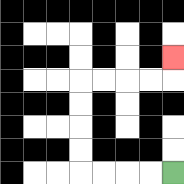{'start': '[7, 7]', 'end': '[7, 2]', 'path_directions': 'L,L,L,L,U,U,U,U,R,R,R,R,U', 'path_coordinates': '[[7, 7], [6, 7], [5, 7], [4, 7], [3, 7], [3, 6], [3, 5], [3, 4], [3, 3], [4, 3], [5, 3], [6, 3], [7, 3], [7, 2]]'}